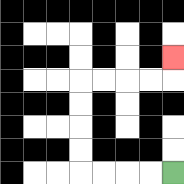{'start': '[7, 7]', 'end': '[7, 2]', 'path_directions': 'L,L,L,L,U,U,U,U,R,R,R,R,U', 'path_coordinates': '[[7, 7], [6, 7], [5, 7], [4, 7], [3, 7], [3, 6], [3, 5], [3, 4], [3, 3], [4, 3], [5, 3], [6, 3], [7, 3], [7, 2]]'}